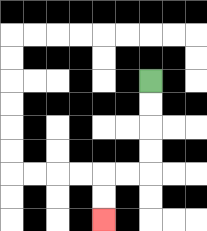{'start': '[6, 3]', 'end': '[4, 9]', 'path_directions': 'D,D,D,D,L,L,D,D', 'path_coordinates': '[[6, 3], [6, 4], [6, 5], [6, 6], [6, 7], [5, 7], [4, 7], [4, 8], [4, 9]]'}